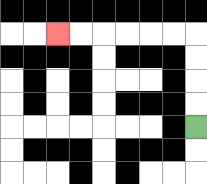{'start': '[8, 5]', 'end': '[2, 1]', 'path_directions': 'U,U,U,U,L,L,L,L,L,L', 'path_coordinates': '[[8, 5], [8, 4], [8, 3], [8, 2], [8, 1], [7, 1], [6, 1], [5, 1], [4, 1], [3, 1], [2, 1]]'}